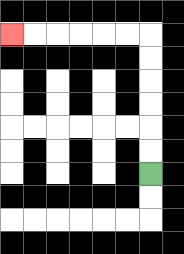{'start': '[6, 7]', 'end': '[0, 1]', 'path_directions': 'U,U,U,U,U,U,L,L,L,L,L,L', 'path_coordinates': '[[6, 7], [6, 6], [6, 5], [6, 4], [6, 3], [6, 2], [6, 1], [5, 1], [4, 1], [3, 1], [2, 1], [1, 1], [0, 1]]'}